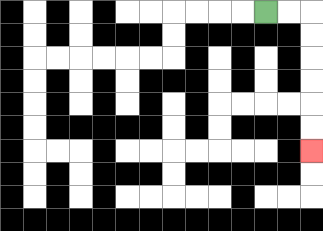{'start': '[11, 0]', 'end': '[13, 6]', 'path_directions': 'R,R,D,D,D,D,D,D', 'path_coordinates': '[[11, 0], [12, 0], [13, 0], [13, 1], [13, 2], [13, 3], [13, 4], [13, 5], [13, 6]]'}